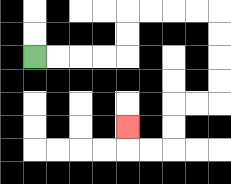{'start': '[1, 2]', 'end': '[5, 5]', 'path_directions': 'R,R,R,R,U,U,R,R,R,R,D,D,D,D,L,L,D,D,L,L,U', 'path_coordinates': '[[1, 2], [2, 2], [3, 2], [4, 2], [5, 2], [5, 1], [5, 0], [6, 0], [7, 0], [8, 0], [9, 0], [9, 1], [9, 2], [9, 3], [9, 4], [8, 4], [7, 4], [7, 5], [7, 6], [6, 6], [5, 6], [5, 5]]'}